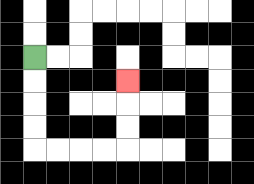{'start': '[1, 2]', 'end': '[5, 3]', 'path_directions': 'D,D,D,D,R,R,R,R,U,U,U', 'path_coordinates': '[[1, 2], [1, 3], [1, 4], [1, 5], [1, 6], [2, 6], [3, 6], [4, 6], [5, 6], [5, 5], [5, 4], [5, 3]]'}